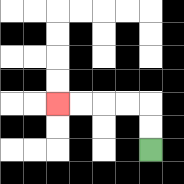{'start': '[6, 6]', 'end': '[2, 4]', 'path_directions': 'U,U,L,L,L,L', 'path_coordinates': '[[6, 6], [6, 5], [6, 4], [5, 4], [4, 4], [3, 4], [2, 4]]'}